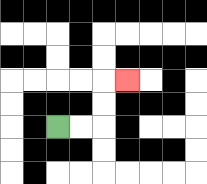{'start': '[2, 5]', 'end': '[5, 3]', 'path_directions': 'R,R,U,U,R', 'path_coordinates': '[[2, 5], [3, 5], [4, 5], [4, 4], [4, 3], [5, 3]]'}